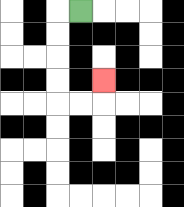{'start': '[3, 0]', 'end': '[4, 3]', 'path_directions': 'L,D,D,D,D,R,R,U', 'path_coordinates': '[[3, 0], [2, 0], [2, 1], [2, 2], [2, 3], [2, 4], [3, 4], [4, 4], [4, 3]]'}